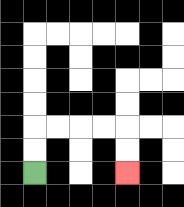{'start': '[1, 7]', 'end': '[5, 7]', 'path_directions': 'U,U,R,R,R,R,D,D', 'path_coordinates': '[[1, 7], [1, 6], [1, 5], [2, 5], [3, 5], [4, 5], [5, 5], [5, 6], [5, 7]]'}